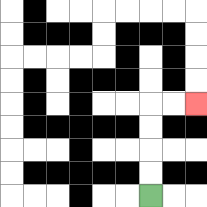{'start': '[6, 8]', 'end': '[8, 4]', 'path_directions': 'U,U,U,U,R,R', 'path_coordinates': '[[6, 8], [6, 7], [6, 6], [6, 5], [6, 4], [7, 4], [8, 4]]'}